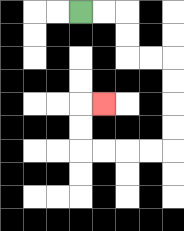{'start': '[3, 0]', 'end': '[4, 4]', 'path_directions': 'R,R,D,D,R,R,D,D,D,D,L,L,L,L,U,U,R', 'path_coordinates': '[[3, 0], [4, 0], [5, 0], [5, 1], [5, 2], [6, 2], [7, 2], [7, 3], [7, 4], [7, 5], [7, 6], [6, 6], [5, 6], [4, 6], [3, 6], [3, 5], [3, 4], [4, 4]]'}